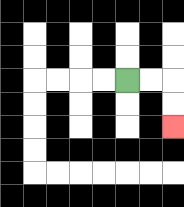{'start': '[5, 3]', 'end': '[7, 5]', 'path_directions': 'R,R,D,D', 'path_coordinates': '[[5, 3], [6, 3], [7, 3], [7, 4], [7, 5]]'}